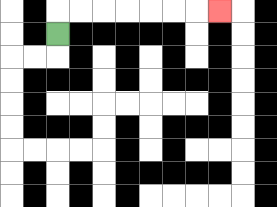{'start': '[2, 1]', 'end': '[9, 0]', 'path_directions': 'U,R,R,R,R,R,R,R', 'path_coordinates': '[[2, 1], [2, 0], [3, 0], [4, 0], [5, 0], [6, 0], [7, 0], [8, 0], [9, 0]]'}